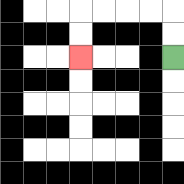{'start': '[7, 2]', 'end': '[3, 2]', 'path_directions': 'U,U,L,L,L,L,D,D', 'path_coordinates': '[[7, 2], [7, 1], [7, 0], [6, 0], [5, 0], [4, 0], [3, 0], [3, 1], [3, 2]]'}